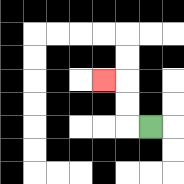{'start': '[6, 5]', 'end': '[4, 3]', 'path_directions': 'L,U,U,L', 'path_coordinates': '[[6, 5], [5, 5], [5, 4], [5, 3], [4, 3]]'}